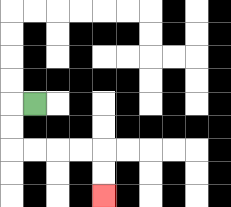{'start': '[1, 4]', 'end': '[4, 8]', 'path_directions': 'L,D,D,R,R,R,R,D,D', 'path_coordinates': '[[1, 4], [0, 4], [0, 5], [0, 6], [1, 6], [2, 6], [3, 6], [4, 6], [4, 7], [4, 8]]'}